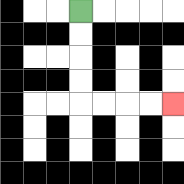{'start': '[3, 0]', 'end': '[7, 4]', 'path_directions': 'D,D,D,D,R,R,R,R', 'path_coordinates': '[[3, 0], [3, 1], [3, 2], [3, 3], [3, 4], [4, 4], [5, 4], [6, 4], [7, 4]]'}